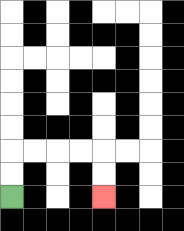{'start': '[0, 8]', 'end': '[4, 8]', 'path_directions': 'U,U,R,R,R,R,D,D', 'path_coordinates': '[[0, 8], [0, 7], [0, 6], [1, 6], [2, 6], [3, 6], [4, 6], [4, 7], [4, 8]]'}